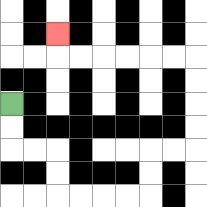{'start': '[0, 4]', 'end': '[2, 1]', 'path_directions': 'D,D,R,R,D,D,R,R,R,R,U,U,R,R,U,U,U,U,L,L,L,L,L,L,U', 'path_coordinates': '[[0, 4], [0, 5], [0, 6], [1, 6], [2, 6], [2, 7], [2, 8], [3, 8], [4, 8], [5, 8], [6, 8], [6, 7], [6, 6], [7, 6], [8, 6], [8, 5], [8, 4], [8, 3], [8, 2], [7, 2], [6, 2], [5, 2], [4, 2], [3, 2], [2, 2], [2, 1]]'}